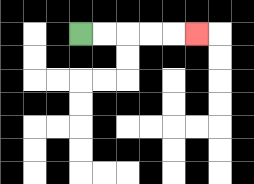{'start': '[3, 1]', 'end': '[8, 1]', 'path_directions': 'R,R,R,R,R', 'path_coordinates': '[[3, 1], [4, 1], [5, 1], [6, 1], [7, 1], [8, 1]]'}